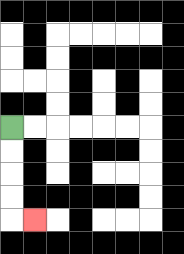{'start': '[0, 5]', 'end': '[1, 9]', 'path_directions': 'D,D,D,D,R', 'path_coordinates': '[[0, 5], [0, 6], [0, 7], [0, 8], [0, 9], [1, 9]]'}